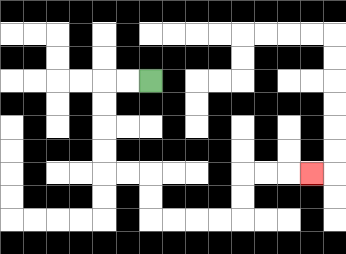{'start': '[6, 3]', 'end': '[13, 7]', 'path_directions': 'L,L,D,D,D,D,R,R,D,D,R,R,R,R,U,U,R,R,R', 'path_coordinates': '[[6, 3], [5, 3], [4, 3], [4, 4], [4, 5], [4, 6], [4, 7], [5, 7], [6, 7], [6, 8], [6, 9], [7, 9], [8, 9], [9, 9], [10, 9], [10, 8], [10, 7], [11, 7], [12, 7], [13, 7]]'}